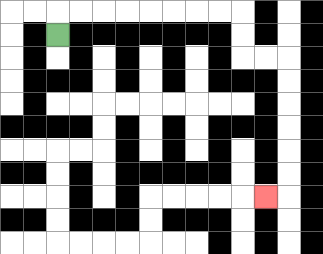{'start': '[2, 1]', 'end': '[11, 8]', 'path_directions': 'U,R,R,R,R,R,R,R,R,D,D,R,R,D,D,D,D,D,D,L', 'path_coordinates': '[[2, 1], [2, 0], [3, 0], [4, 0], [5, 0], [6, 0], [7, 0], [8, 0], [9, 0], [10, 0], [10, 1], [10, 2], [11, 2], [12, 2], [12, 3], [12, 4], [12, 5], [12, 6], [12, 7], [12, 8], [11, 8]]'}